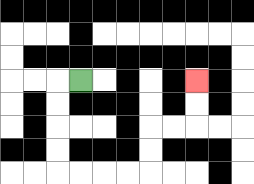{'start': '[3, 3]', 'end': '[8, 3]', 'path_directions': 'L,D,D,D,D,R,R,R,R,U,U,R,R,U,U', 'path_coordinates': '[[3, 3], [2, 3], [2, 4], [2, 5], [2, 6], [2, 7], [3, 7], [4, 7], [5, 7], [6, 7], [6, 6], [6, 5], [7, 5], [8, 5], [8, 4], [8, 3]]'}